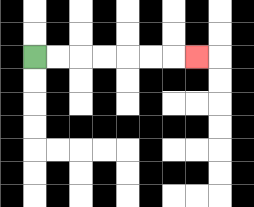{'start': '[1, 2]', 'end': '[8, 2]', 'path_directions': 'R,R,R,R,R,R,R', 'path_coordinates': '[[1, 2], [2, 2], [3, 2], [4, 2], [5, 2], [6, 2], [7, 2], [8, 2]]'}